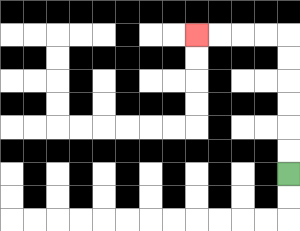{'start': '[12, 7]', 'end': '[8, 1]', 'path_directions': 'U,U,U,U,U,U,L,L,L,L', 'path_coordinates': '[[12, 7], [12, 6], [12, 5], [12, 4], [12, 3], [12, 2], [12, 1], [11, 1], [10, 1], [9, 1], [8, 1]]'}